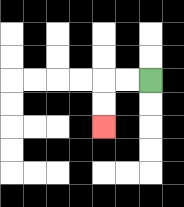{'start': '[6, 3]', 'end': '[4, 5]', 'path_directions': 'L,L,D,D', 'path_coordinates': '[[6, 3], [5, 3], [4, 3], [4, 4], [4, 5]]'}